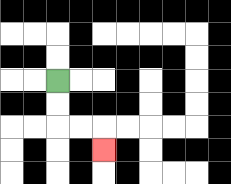{'start': '[2, 3]', 'end': '[4, 6]', 'path_directions': 'D,D,R,R,D', 'path_coordinates': '[[2, 3], [2, 4], [2, 5], [3, 5], [4, 5], [4, 6]]'}